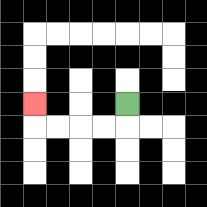{'start': '[5, 4]', 'end': '[1, 4]', 'path_directions': 'D,L,L,L,L,U', 'path_coordinates': '[[5, 4], [5, 5], [4, 5], [3, 5], [2, 5], [1, 5], [1, 4]]'}